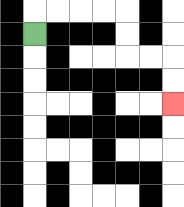{'start': '[1, 1]', 'end': '[7, 4]', 'path_directions': 'U,R,R,R,R,D,D,R,R,D,D', 'path_coordinates': '[[1, 1], [1, 0], [2, 0], [3, 0], [4, 0], [5, 0], [5, 1], [5, 2], [6, 2], [7, 2], [7, 3], [7, 4]]'}